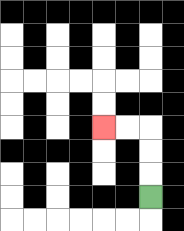{'start': '[6, 8]', 'end': '[4, 5]', 'path_directions': 'U,U,U,L,L', 'path_coordinates': '[[6, 8], [6, 7], [6, 6], [6, 5], [5, 5], [4, 5]]'}